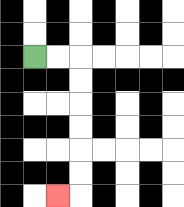{'start': '[1, 2]', 'end': '[2, 8]', 'path_directions': 'R,R,D,D,D,D,D,D,L', 'path_coordinates': '[[1, 2], [2, 2], [3, 2], [3, 3], [3, 4], [3, 5], [3, 6], [3, 7], [3, 8], [2, 8]]'}